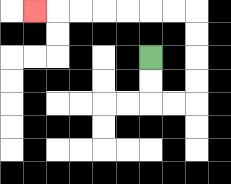{'start': '[6, 2]', 'end': '[1, 0]', 'path_directions': 'D,D,R,R,U,U,U,U,L,L,L,L,L,L,L', 'path_coordinates': '[[6, 2], [6, 3], [6, 4], [7, 4], [8, 4], [8, 3], [8, 2], [8, 1], [8, 0], [7, 0], [6, 0], [5, 0], [4, 0], [3, 0], [2, 0], [1, 0]]'}